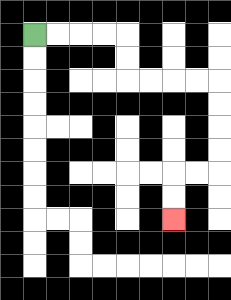{'start': '[1, 1]', 'end': '[7, 9]', 'path_directions': 'R,R,R,R,D,D,R,R,R,R,D,D,D,D,L,L,D,D', 'path_coordinates': '[[1, 1], [2, 1], [3, 1], [4, 1], [5, 1], [5, 2], [5, 3], [6, 3], [7, 3], [8, 3], [9, 3], [9, 4], [9, 5], [9, 6], [9, 7], [8, 7], [7, 7], [7, 8], [7, 9]]'}